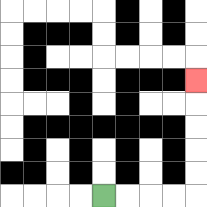{'start': '[4, 8]', 'end': '[8, 3]', 'path_directions': 'R,R,R,R,U,U,U,U,U', 'path_coordinates': '[[4, 8], [5, 8], [6, 8], [7, 8], [8, 8], [8, 7], [8, 6], [8, 5], [8, 4], [8, 3]]'}